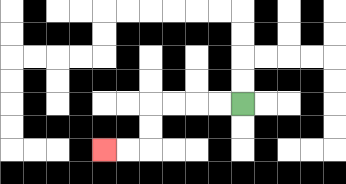{'start': '[10, 4]', 'end': '[4, 6]', 'path_directions': 'L,L,L,L,D,D,L,L', 'path_coordinates': '[[10, 4], [9, 4], [8, 4], [7, 4], [6, 4], [6, 5], [6, 6], [5, 6], [4, 6]]'}